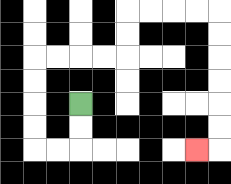{'start': '[3, 4]', 'end': '[8, 6]', 'path_directions': 'D,D,L,L,U,U,U,U,R,R,R,R,U,U,R,R,R,R,D,D,D,D,D,D,L', 'path_coordinates': '[[3, 4], [3, 5], [3, 6], [2, 6], [1, 6], [1, 5], [1, 4], [1, 3], [1, 2], [2, 2], [3, 2], [4, 2], [5, 2], [5, 1], [5, 0], [6, 0], [7, 0], [8, 0], [9, 0], [9, 1], [9, 2], [9, 3], [9, 4], [9, 5], [9, 6], [8, 6]]'}